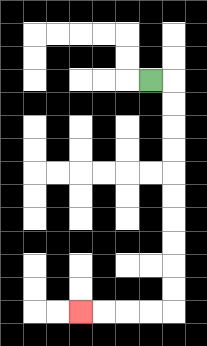{'start': '[6, 3]', 'end': '[3, 13]', 'path_directions': 'R,D,D,D,D,D,D,D,D,D,D,L,L,L,L', 'path_coordinates': '[[6, 3], [7, 3], [7, 4], [7, 5], [7, 6], [7, 7], [7, 8], [7, 9], [7, 10], [7, 11], [7, 12], [7, 13], [6, 13], [5, 13], [4, 13], [3, 13]]'}